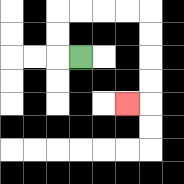{'start': '[3, 2]', 'end': '[5, 4]', 'path_directions': 'L,U,U,R,R,R,R,D,D,D,D,L', 'path_coordinates': '[[3, 2], [2, 2], [2, 1], [2, 0], [3, 0], [4, 0], [5, 0], [6, 0], [6, 1], [6, 2], [6, 3], [6, 4], [5, 4]]'}